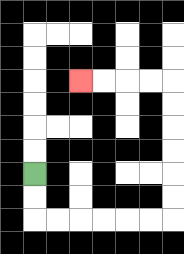{'start': '[1, 7]', 'end': '[3, 3]', 'path_directions': 'D,D,R,R,R,R,R,R,U,U,U,U,U,U,L,L,L,L', 'path_coordinates': '[[1, 7], [1, 8], [1, 9], [2, 9], [3, 9], [4, 9], [5, 9], [6, 9], [7, 9], [7, 8], [7, 7], [7, 6], [7, 5], [7, 4], [7, 3], [6, 3], [5, 3], [4, 3], [3, 3]]'}